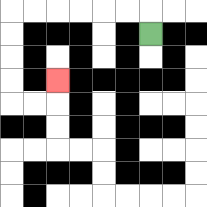{'start': '[6, 1]', 'end': '[2, 3]', 'path_directions': 'U,L,L,L,L,L,L,D,D,D,D,R,R,U', 'path_coordinates': '[[6, 1], [6, 0], [5, 0], [4, 0], [3, 0], [2, 0], [1, 0], [0, 0], [0, 1], [0, 2], [0, 3], [0, 4], [1, 4], [2, 4], [2, 3]]'}